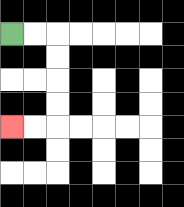{'start': '[0, 1]', 'end': '[0, 5]', 'path_directions': 'R,R,D,D,D,D,L,L', 'path_coordinates': '[[0, 1], [1, 1], [2, 1], [2, 2], [2, 3], [2, 4], [2, 5], [1, 5], [0, 5]]'}